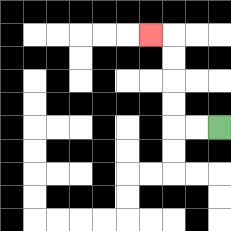{'start': '[9, 5]', 'end': '[6, 1]', 'path_directions': 'L,L,U,U,U,U,L', 'path_coordinates': '[[9, 5], [8, 5], [7, 5], [7, 4], [7, 3], [7, 2], [7, 1], [6, 1]]'}